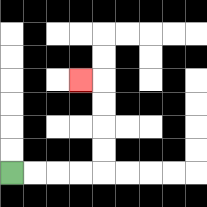{'start': '[0, 7]', 'end': '[3, 3]', 'path_directions': 'R,R,R,R,U,U,U,U,L', 'path_coordinates': '[[0, 7], [1, 7], [2, 7], [3, 7], [4, 7], [4, 6], [4, 5], [4, 4], [4, 3], [3, 3]]'}